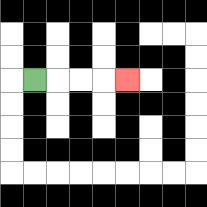{'start': '[1, 3]', 'end': '[5, 3]', 'path_directions': 'R,R,R,R', 'path_coordinates': '[[1, 3], [2, 3], [3, 3], [4, 3], [5, 3]]'}